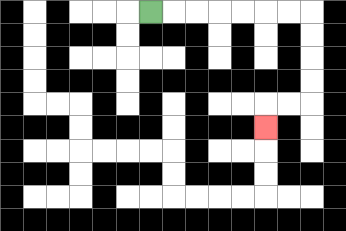{'start': '[6, 0]', 'end': '[11, 5]', 'path_directions': 'R,R,R,R,R,R,R,D,D,D,D,L,L,D', 'path_coordinates': '[[6, 0], [7, 0], [8, 0], [9, 0], [10, 0], [11, 0], [12, 0], [13, 0], [13, 1], [13, 2], [13, 3], [13, 4], [12, 4], [11, 4], [11, 5]]'}